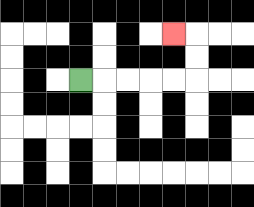{'start': '[3, 3]', 'end': '[7, 1]', 'path_directions': 'R,R,R,R,R,U,U,L', 'path_coordinates': '[[3, 3], [4, 3], [5, 3], [6, 3], [7, 3], [8, 3], [8, 2], [8, 1], [7, 1]]'}